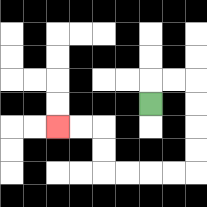{'start': '[6, 4]', 'end': '[2, 5]', 'path_directions': 'U,R,R,D,D,D,D,L,L,L,L,U,U,L,L', 'path_coordinates': '[[6, 4], [6, 3], [7, 3], [8, 3], [8, 4], [8, 5], [8, 6], [8, 7], [7, 7], [6, 7], [5, 7], [4, 7], [4, 6], [4, 5], [3, 5], [2, 5]]'}